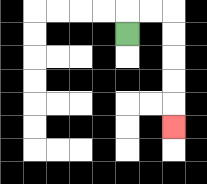{'start': '[5, 1]', 'end': '[7, 5]', 'path_directions': 'U,R,R,D,D,D,D,D', 'path_coordinates': '[[5, 1], [5, 0], [6, 0], [7, 0], [7, 1], [7, 2], [7, 3], [7, 4], [7, 5]]'}